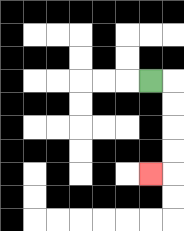{'start': '[6, 3]', 'end': '[6, 7]', 'path_directions': 'R,D,D,D,D,L', 'path_coordinates': '[[6, 3], [7, 3], [7, 4], [7, 5], [7, 6], [7, 7], [6, 7]]'}